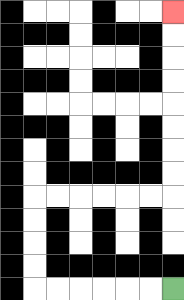{'start': '[7, 12]', 'end': '[7, 0]', 'path_directions': 'L,L,L,L,L,L,U,U,U,U,R,R,R,R,R,R,U,U,U,U,U,U,U,U', 'path_coordinates': '[[7, 12], [6, 12], [5, 12], [4, 12], [3, 12], [2, 12], [1, 12], [1, 11], [1, 10], [1, 9], [1, 8], [2, 8], [3, 8], [4, 8], [5, 8], [6, 8], [7, 8], [7, 7], [7, 6], [7, 5], [7, 4], [7, 3], [7, 2], [7, 1], [7, 0]]'}